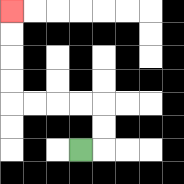{'start': '[3, 6]', 'end': '[0, 0]', 'path_directions': 'R,U,U,L,L,L,L,U,U,U,U', 'path_coordinates': '[[3, 6], [4, 6], [4, 5], [4, 4], [3, 4], [2, 4], [1, 4], [0, 4], [0, 3], [0, 2], [0, 1], [0, 0]]'}